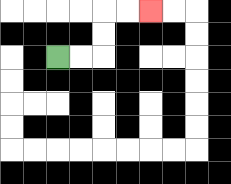{'start': '[2, 2]', 'end': '[6, 0]', 'path_directions': 'R,R,U,U,R,R', 'path_coordinates': '[[2, 2], [3, 2], [4, 2], [4, 1], [4, 0], [5, 0], [6, 0]]'}